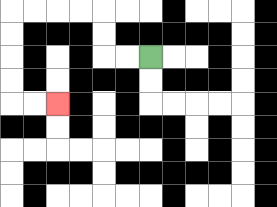{'start': '[6, 2]', 'end': '[2, 4]', 'path_directions': 'L,L,U,U,L,L,L,L,D,D,D,D,R,R', 'path_coordinates': '[[6, 2], [5, 2], [4, 2], [4, 1], [4, 0], [3, 0], [2, 0], [1, 0], [0, 0], [0, 1], [0, 2], [0, 3], [0, 4], [1, 4], [2, 4]]'}